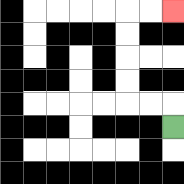{'start': '[7, 5]', 'end': '[7, 0]', 'path_directions': 'U,L,L,U,U,U,U,R,R', 'path_coordinates': '[[7, 5], [7, 4], [6, 4], [5, 4], [5, 3], [5, 2], [5, 1], [5, 0], [6, 0], [7, 0]]'}